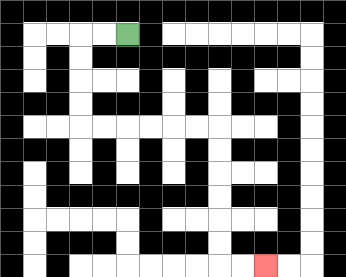{'start': '[5, 1]', 'end': '[11, 11]', 'path_directions': 'L,L,D,D,D,D,R,R,R,R,R,R,D,D,D,D,D,D,R,R', 'path_coordinates': '[[5, 1], [4, 1], [3, 1], [3, 2], [3, 3], [3, 4], [3, 5], [4, 5], [5, 5], [6, 5], [7, 5], [8, 5], [9, 5], [9, 6], [9, 7], [9, 8], [9, 9], [9, 10], [9, 11], [10, 11], [11, 11]]'}